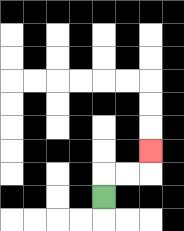{'start': '[4, 8]', 'end': '[6, 6]', 'path_directions': 'U,R,R,U', 'path_coordinates': '[[4, 8], [4, 7], [5, 7], [6, 7], [6, 6]]'}